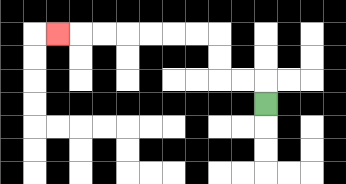{'start': '[11, 4]', 'end': '[2, 1]', 'path_directions': 'U,L,L,U,U,L,L,L,L,L,L,L', 'path_coordinates': '[[11, 4], [11, 3], [10, 3], [9, 3], [9, 2], [9, 1], [8, 1], [7, 1], [6, 1], [5, 1], [4, 1], [3, 1], [2, 1]]'}